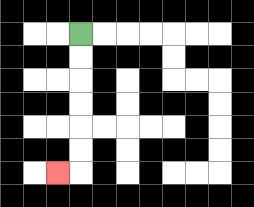{'start': '[3, 1]', 'end': '[2, 7]', 'path_directions': 'D,D,D,D,D,D,L', 'path_coordinates': '[[3, 1], [3, 2], [3, 3], [3, 4], [3, 5], [3, 6], [3, 7], [2, 7]]'}